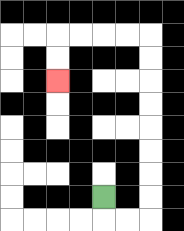{'start': '[4, 8]', 'end': '[2, 3]', 'path_directions': 'D,R,R,U,U,U,U,U,U,U,U,L,L,L,L,D,D', 'path_coordinates': '[[4, 8], [4, 9], [5, 9], [6, 9], [6, 8], [6, 7], [6, 6], [6, 5], [6, 4], [6, 3], [6, 2], [6, 1], [5, 1], [4, 1], [3, 1], [2, 1], [2, 2], [2, 3]]'}